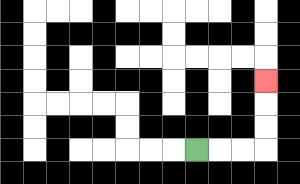{'start': '[8, 6]', 'end': '[11, 3]', 'path_directions': 'R,R,R,U,U,U', 'path_coordinates': '[[8, 6], [9, 6], [10, 6], [11, 6], [11, 5], [11, 4], [11, 3]]'}